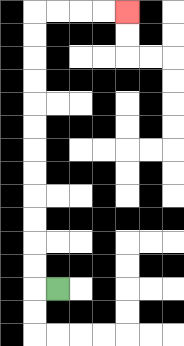{'start': '[2, 12]', 'end': '[5, 0]', 'path_directions': 'L,U,U,U,U,U,U,U,U,U,U,U,U,R,R,R,R', 'path_coordinates': '[[2, 12], [1, 12], [1, 11], [1, 10], [1, 9], [1, 8], [1, 7], [1, 6], [1, 5], [1, 4], [1, 3], [1, 2], [1, 1], [1, 0], [2, 0], [3, 0], [4, 0], [5, 0]]'}